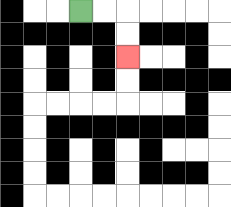{'start': '[3, 0]', 'end': '[5, 2]', 'path_directions': 'R,R,D,D', 'path_coordinates': '[[3, 0], [4, 0], [5, 0], [5, 1], [5, 2]]'}